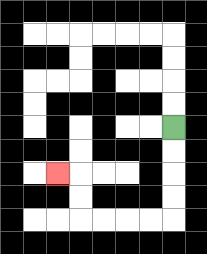{'start': '[7, 5]', 'end': '[2, 7]', 'path_directions': 'D,D,D,D,L,L,L,L,U,U,L', 'path_coordinates': '[[7, 5], [7, 6], [7, 7], [7, 8], [7, 9], [6, 9], [5, 9], [4, 9], [3, 9], [3, 8], [3, 7], [2, 7]]'}